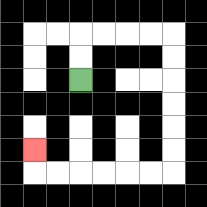{'start': '[3, 3]', 'end': '[1, 6]', 'path_directions': 'U,U,R,R,R,R,D,D,D,D,D,D,L,L,L,L,L,L,U', 'path_coordinates': '[[3, 3], [3, 2], [3, 1], [4, 1], [5, 1], [6, 1], [7, 1], [7, 2], [7, 3], [7, 4], [7, 5], [7, 6], [7, 7], [6, 7], [5, 7], [4, 7], [3, 7], [2, 7], [1, 7], [1, 6]]'}